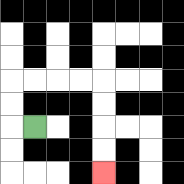{'start': '[1, 5]', 'end': '[4, 7]', 'path_directions': 'L,U,U,R,R,R,R,D,D,D,D', 'path_coordinates': '[[1, 5], [0, 5], [0, 4], [0, 3], [1, 3], [2, 3], [3, 3], [4, 3], [4, 4], [4, 5], [4, 6], [4, 7]]'}